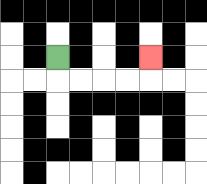{'start': '[2, 2]', 'end': '[6, 2]', 'path_directions': 'D,R,R,R,R,U', 'path_coordinates': '[[2, 2], [2, 3], [3, 3], [4, 3], [5, 3], [6, 3], [6, 2]]'}